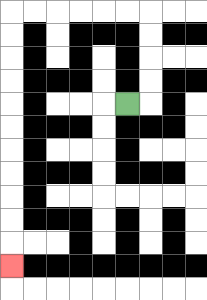{'start': '[5, 4]', 'end': '[0, 11]', 'path_directions': 'R,U,U,U,U,L,L,L,L,L,L,D,D,D,D,D,D,D,D,D,D,D', 'path_coordinates': '[[5, 4], [6, 4], [6, 3], [6, 2], [6, 1], [6, 0], [5, 0], [4, 0], [3, 0], [2, 0], [1, 0], [0, 0], [0, 1], [0, 2], [0, 3], [0, 4], [0, 5], [0, 6], [0, 7], [0, 8], [0, 9], [0, 10], [0, 11]]'}